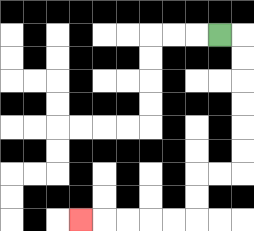{'start': '[9, 1]', 'end': '[3, 9]', 'path_directions': 'R,D,D,D,D,D,D,L,L,D,D,L,L,L,L,L', 'path_coordinates': '[[9, 1], [10, 1], [10, 2], [10, 3], [10, 4], [10, 5], [10, 6], [10, 7], [9, 7], [8, 7], [8, 8], [8, 9], [7, 9], [6, 9], [5, 9], [4, 9], [3, 9]]'}